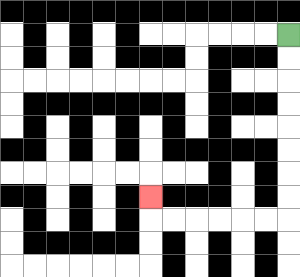{'start': '[12, 1]', 'end': '[6, 8]', 'path_directions': 'D,D,D,D,D,D,D,D,L,L,L,L,L,L,U', 'path_coordinates': '[[12, 1], [12, 2], [12, 3], [12, 4], [12, 5], [12, 6], [12, 7], [12, 8], [12, 9], [11, 9], [10, 9], [9, 9], [8, 9], [7, 9], [6, 9], [6, 8]]'}